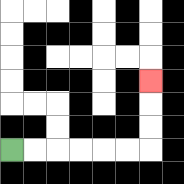{'start': '[0, 6]', 'end': '[6, 3]', 'path_directions': 'R,R,R,R,R,R,U,U,U', 'path_coordinates': '[[0, 6], [1, 6], [2, 6], [3, 6], [4, 6], [5, 6], [6, 6], [6, 5], [6, 4], [6, 3]]'}